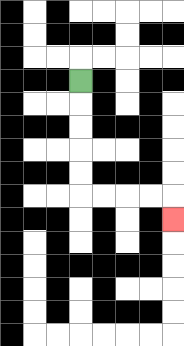{'start': '[3, 3]', 'end': '[7, 9]', 'path_directions': 'D,D,D,D,D,R,R,R,R,D', 'path_coordinates': '[[3, 3], [3, 4], [3, 5], [3, 6], [3, 7], [3, 8], [4, 8], [5, 8], [6, 8], [7, 8], [7, 9]]'}